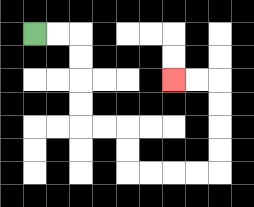{'start': '[1, 1]', 'end': '[7, 3]', 'path_directions': 'R,R,D,D,D,D,R,R,D,D,R,R,R,R,U,U,U,U,L,L', 'path_coordinates': '[[1, 1], [2, 1], [3, 1], [3, 2], [3, 3], [3, 4], [3, 5], [4, 5], [5, 5], [5, 6], [5, 7], [6, 7], [7, 7], [8, 7], [9, 7], [9, 6], [9, 5], [9, 4], [9, 3], [8, 3], [7, 3]]'}